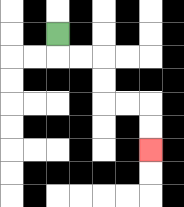{'start': '[2, 1]', 'end': '[6, 6]', 'path_directions': 'D,R,R,D,D,R,R,D,D', 'path_coordinates': '[[2, 1], [2, 2], [3, 2], [4, 2], [4, 3], [4, 4], [5, 4], [6, 4], [6, 5], [6, 6]]'}